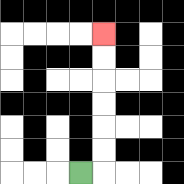{'start': '[3, 7]', 'end': '[4, 1]', 'path_directions': 'R,U,U,U,U,U,U', 'path_coordinates': '[[3, 7], [4, 7], [4, 6], [4, 5], [4, 4], [4, 3], [4, 2], [4, 1]]'}